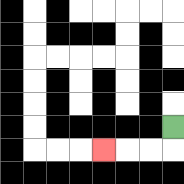{'start': '[7, 5]', 'end': '[4, 6]', 'path_directions': 'D,L,L,L', 'path_coordinates': '[[7, 5], [7, 6], [6, 6], [5, 6], [4, 6]]'}